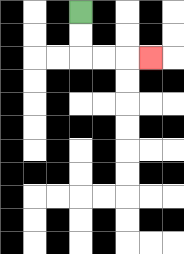{'start': '[3, 0]', 'end': '[6, 2]', 'path_directions': 'D,D,R,R,R', 'path_coordinates': '[[3, 0], [3, 1], [3, 2], [4, 2], [5, 2], [6, 2]]'}